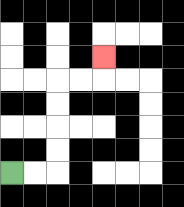{'start': '[0, 7]', 'end': '[4, 2]', 'path_directions': 'R,R,U,U,U,U,R,R,U', 'path_coordinates': '[[0, 7], [1, 7], [2, 7], [2, 6], [2, 5], [2, 4], [2, 3], [3, 3], [4, 3], [4, 2]]'}